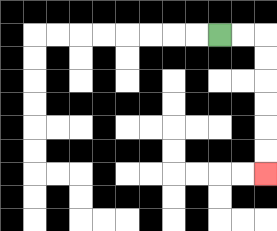{'start': '[9, 1]', 'end': '[11, 7]', 'path_directions': 'R,R,D,D,D,D,D,D', 'path_coordinates': '[[9, 1], [10, 1], [11, 1], [11, 2], [11, 3], [11, 4], [11, 5], [11, 6], [11, 7]]'}